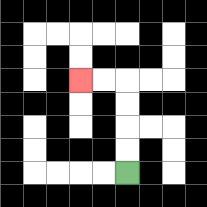{'start': '[5, 7]', 'end': '[3, 3]', 'path_directions': 'U,U,U,U,L,L', 'path_coordinates': '[[5, 7], [5, 6], [5, 5], [5, 4], [5, 3], [4, 3], [3, 3]]'}